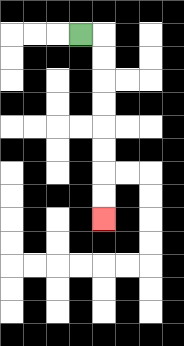{'start': '[3, 1]', 'end': '[4, 9]', 'path_directions': 'R,D,D,D,D,D,D,D,D', 'path_coordinates': '[[3, 1], [4, 1], [4, 2], [4, 3], [4, 4], [4, 5], [4, 6], [4, 7], [4, 8], [4, 9]]'}